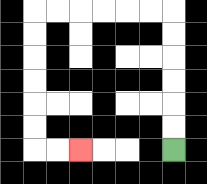{'start': '[7, 6]', 'end': '[3, 6]', 'path_directions': 'U,U,U,U,U,U,L,L,L,L,L,L,D,D,D,D,D,D,R,R', 'path_coordinates': '[[7, 6], [7, 5], [7, 4], [7, 3], [7, 2], [7, 1], [7, 0], [6, 0], [5, 0], [4, 0], [3, 0], [2, 0], [1, 0], [1, 1], [1, 2], [1, 3], [1, 4], [1, 5], [1, 6], [2, 6], [3, 6]]'}